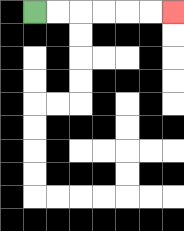{'start': '[1, 0]', 'end': '[7, 0]', 'path_directions': 'R,R,R,R,R,R', 'path_coordinates': '[[1, 0], [2, 0], [3, 0], [4, 0], [5, 0], [6, 0], [7, 0]]'}